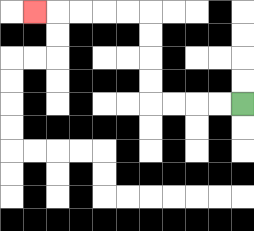{'start': '[10, 4]', 'end': '[1, 0]', 'path_directions': 'L,L,L,L,U,U,U,U,L,L,L,L,L', 'path_coordinates': '[[10, 4], [9, 4], [8, 4], [7, 4], [6, 4], [6, 3], [6, 2], [6, 1], [6, 0], [5, 0], [4, 0], [3, 0], [2, 0], [1, 0]]'}